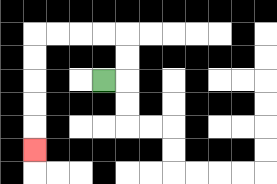{'start': '[4, 3]', 'end': '[1, 6]', 'path_directions': 'R,U,U,L,L,L,L,D,D,D,D,D', 'path_coordinates': '[[4, 3], [5, 3], [5, 2], [5, 1], [4, 1], [3, 1], [2, 1], [1, 1], [1, 2], [1, 3], [1, 4], [1, 5], [1, 6]]'}